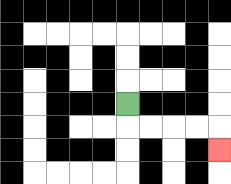{'start': '[5, 4]', 'end': '[9, 6]', 'path_directions': 'D,R,R,R,R,D', 'path_coordinates': '[[5, 4], [5, 5], [6, 5], [7, 5], [8, 5], [9, 5], [9, 6]]'}